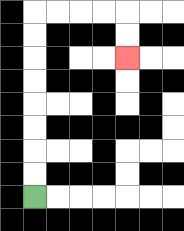{'start': '[1, 8]', 'end': '[5, 2]', 'path_directions': 'U,U,U,U,U,U,U,U,R,R,R,R,D,D', 'path_coordinates': '[[1, 8], [1, 7], [1, 6], [1, 5], [1, 4], [1, 3], [1, 2], [1, 1], [1, 0], [2, 0], [3, 0], [4, 0], [5, 0], [5, 1], [5, 2]]'}